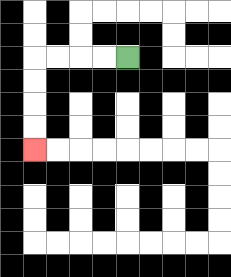{'start': '[5, 2]', 'end': '[1, 6]', 'path_directions': 'L,L,L,L,D,D,D,D', 'path_coordinates': '[[5, 2], [4, 2], [3, 2], [2, 2], [1, 2], [1, 3], [1, 4], [1, 5], [1, 6]]'}